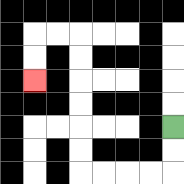{'start': '[7, 5]', 'end': '[1, 3]', 'path_directions': 'D,D,L,L,L,L,U,U,U,U,U,U,L,L,D,D', 'path_coordinates': '[[7, 5], [7, 6], [7, 7], [6, 7], [5, 7], [4, 7], [3, 7], [3, 6], [3, 5], [3, 4], [3, 3], [3, 2], [3, 1], [2, 1], [1, 1], [1, 2], [1, 3]]'}